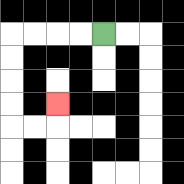{'start': '[4, 1]', 'end': '[2, 4]', 'path_directions': 'L,L,L,L,D,D,D,D,R,R,U', 'path_coordinates': '[[4, 1], [3, 1], [2, 1], [1, 1], [0, 1], [0, 2], [0, 3], [0, 4], [0, 5], [1, 5], [2, 5], [2, 4]]'}